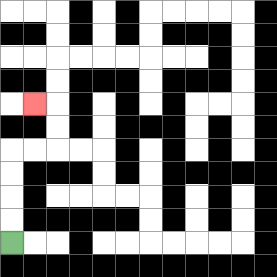{'start': '[0, 10]', 'end': '[1, 4]', 'path_directions': 'U,U,U,U,R,R,U,U,L', 'path_coordinates': '[[0, 10], [0, 9], [0, 8], [0, 7], [0, 6], [1, 6], [2, 6], [2, 5], [2, 4], [1, 4]]'}